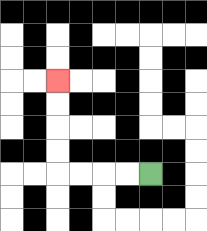{'start': '[6, 7]', 'end': '[2, 3]', 'path_directions': 'L,L,L,L,U,U,U,U', 'path_coordinates': '[[6, 7], [5, 7], [4, 7], [3, 7], [2, 7], [2, 6], [2, 5], [2, 4], [2, 3]]'}